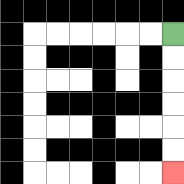{'start': '[7, 1]', 'end': '[7, 7]', 'path_directions': 'D,D,D,D,D,D', 'path_coordinates': '[[7, 1], [7, 2], [7, 3], [7, 4], [7, 5], [7, 6], [7, 7]]'}